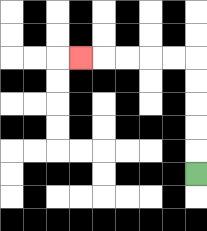{'start': '[8, 7]', 'end': '[3, 2]', 'path_directions': 'U,U,U,U,U,L,L,L,L,L', 'path_coordinates': '[[8, 7], [8, 6], [8, 5], [8, 4], [8, 3], [8, 2], [7, 2], [6, 2], [5, 2], [4, 2], [3, 2]]'}